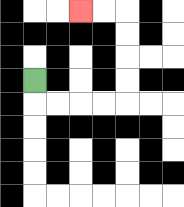{'start': '[1, 3]', 'end': '[3, 0]', 'path_directions': 'D,R,R,R,R,U,U,U,U,L,L', 'path_coordinates': '[[1, 3], [1, 4], [2, 4], [3, 4], [4, 4], [5, 4], [5, 3], [5, 2], [5, 1], [5, 0], [4, 0], [3, 0]]'}